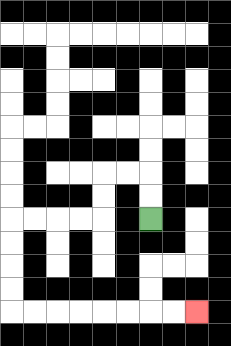{'start': '[6, 9]', 'end': '[8, 13]', 'path_directions': 'U,U,L,L,D,D,L,L,L,L,D,D,D,D,R,R,R,R,R,R,R,R', 'path_coordinates': '[[6, 9], [6, 8], [6, 7], [5, 7], [4, 7], [4, 8], [4, 9], [3, 9], [2, 9], [1, 9], [0, 9], [0, 10], [0, 11], [0, 12], [0, 13], [1, 13], [2, 13], [3, 13], [4, 13], [5, 13], [6, 13], [7, 13], [8, 13]]'}